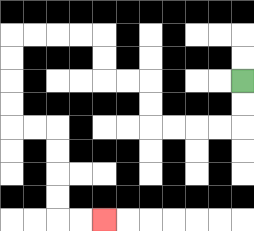{'start': '[10, 3]', 'end': '[4, 9]', 'path_directions': 'D,D,L,L,L,L,U,U,L,L,U,U,L,L,L,L,D,D,D,D,R,R,D,D,D,D,R,R', 'path_coordinates': '[[10, 3], [10, 4], [10, 5], [9, 5], [8, 5], [7, 5], [6, 5], [6, 4], [6, 3], [5, 3], [4, 3], [4, 2], [4, 1], [3, 1], [2, 1], [1, 1], [0, 1], [0, 2], [0, 3], [0, 4], [0, 5], [1, 5], [2, 5], [2, 6], [2, 7], [2, 8], [2, 9], [3, 9], [4, 9]]'}